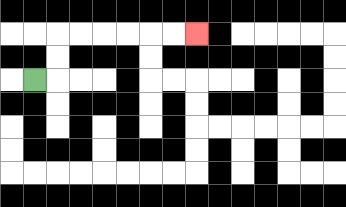{'start': '[1, 3]', 'end': '[8, 1]', 'path_directions': 'R,U,U,R,R,R,R,R,R', 'path_coordinates': '[[1, 3], [2, 3], [2, 2], [2, 1], [3, 1], [4, 1], [5, 1], [6, 1], [7, 1], [8, 1]]'}